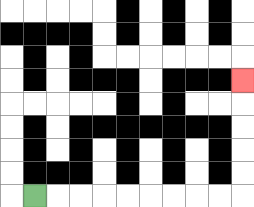{'start': '[1, 8]', 'end': '[10, 3]', 'path_directions': 'R,R,R,R,R,R,R,R,R,U,U,U,U,U', 'path_coordinates': '[[1, 8], [2, 8], [3, 8], [4, 8], [5, 8], [6, 8], [7, 8], [8, 8], [9, 8], [10, 8], [10, 7], [10, 6], [10, 5], [10, 4], [10, 3]]'}